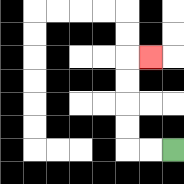{'start': '[7, 6]', 'end': '[6, 2]', 'path_directions': 'L,L,U,U,U,U,R', 'path_coordinates': '[[7, 6], [6, 6], [5, 6], [5, 5], [5, 4], [5, 3], [5, 2], [6, 2]]'}